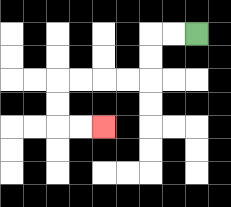{'start': '[8, 1]', 'end': '[4, 5]', 'path_directions': 'L,L,D,D,L,L,L,L,D,D,R,R', 'path_coordinates': '[[8, 1], [7, 1], [6, 1], [6, 2], [6, 3], [5, 3], [4, 3], [3, 3], [2, 3], [2, 4], [2, 5], [3, 5], [4, 5]]'}